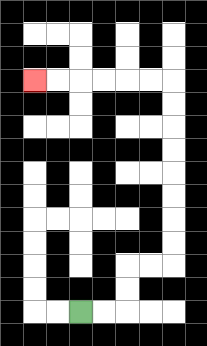{'start': '[3, 13]', 'end': '[1, 3]', 'path_directions': 'R,R,U,U,R,R,U,U,U,U,U,U,U,U,L,L,L,L,L,L', 'path_coordinates': '[[3, 13], [4, 13], [5, 13], [5, 12], [5, 11], [6, 11], [7, 11], [7, 10], [7, 9], [7, 8], [7, 7], [7, 6], [7, 5], [7, 4], [7, 3], [6, 3], [5, 3], [4, 3], [3, 3], [2, 3], [1, 3]]'}